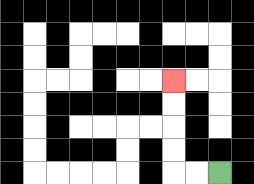{'start': '[9, 7]', 'end': '[7, 3]', 'path_directions': 'L,L,U,U,U,U', 'path_coordinates': '[[9, 7], [8, 7], [7, 7], [7, 6], [7, 5], [7, 4], [7, 3]]'}